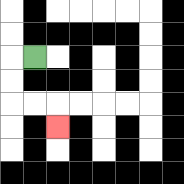{'start': '[1, 2]', 'end': '[2, 5]', 'path_directions': 'L,D,D,R,R,D', 'path_coordinates': '[[1, 2], [0, 2], [0, 3], [0, 4], [1, 4], [2, 4], [2, 5]]'}